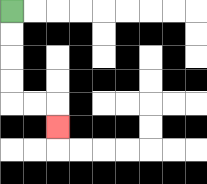{'start': '[0, 0]', 'end': '[2, 5]', 'path_directions': 'D,D,D,D,R,R,D', 'path_coordinates': '[[0, 0], [0, 1], [0, 2], [0, 3], [0, 4], [1, 4], [2, 4], [2, 5]]'}